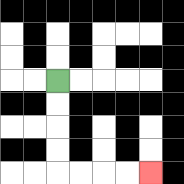{'start': '[2, 3]', 'end': '[6, 7]', 'path_directions': 'D,D,D,D,R,R,R,R', 'path_coordinates': '[[2, 3], [2, 4], [2, 5], [2, 6], [2, 7], [3, 7], [4, 7], [5, 7], [6, 7]]'}